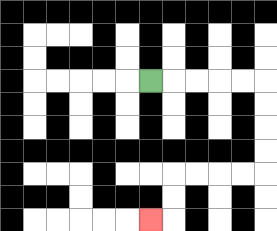{'start': '[6, 3]', 'end': '[6, 9]', 'path_directions': 'R,R,R,R,R,D,D,D,D,L,L,L,L,D,D,L', 'path_coordinates': '[[6, 3], [7, 3], [8, 3], [9, 3], [10, 3], [11, 3], [11, 4], [11, 5], [11, 6], [11, 7], [10, 7], [9, 7], [8, 7], [7, 7], [7, 8], [7, 9], [6, 9]]'}